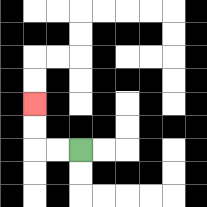{'start': '[3, 6]', 'end': '[1, 4]', 'path_directions': 'L,L,U,U', 'path_coordinates': '[[3, 6], [2, 6], [1, 6], [1, 5], [1, 4]]'}